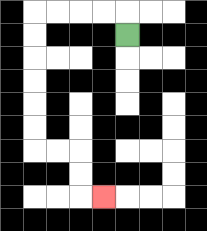{'start': '[5, 1]', 'end': '[4, 8]', 'path_directions': 'U,L,L,L,L,D,D,D,D,D,D,R,R,D,D,R', 'path_coordinates': '[[5, 1], [5, 0], [4, 0], [3, 0], [2, 0], [1, 0], [1, 1], [1, 2], [1, 3], [1, 4], [1, 5], [1, 6], [2, 6], [3, 6], [3, 7], [3, 8], [4, 8]]'}